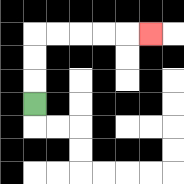{'start': '[1, 4]', 'end': '[6, 1]', 'path_directions': 'U,U,U,R,R,R,R,R', 'path_coordinates': '[[1, 4], [1, 3], [1, 2], [1, 1], [2, 1], [3, 1], [4, 1], [5, 1], [6, 1]]'}